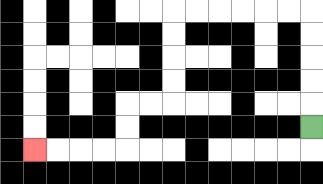{'start': '[13, 5]', 'end': '[1, 6]', 'path_directions': 'U,U,U,U,U,L,L,L,L,L,L,D,D,D,D,L,L,D,D,L,L,L,L', 'path_coordinates': '[[13, 5], [13, 4], [13, 3], [13, 2], [13, 1], [13, 0], [12, 0], [11, 0], [10, 0], [9, 0], [8, 0], [7, 0], [7, 1], [7, 2], [7, 3], [7, 4], [6, 4], [5, 4], [5, 5], [5, 6], [4, 6], [3, 6], [2, 6], [1, 6]]'}